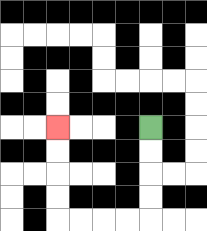{'start': '[6, 5]', 'end': '[2, 5]', 'path_directions': 'D,D,D,D,L,L,L,L,U,U,U,U', 'path_coordinates': '[[6, 5], [6, 6], [6, 7], [6, 8], [6, 9], [5, 9], [4, 9], [3, 9], [2, 9], [2, 8], [2, 7], [2, 6], [2, 5]]'}